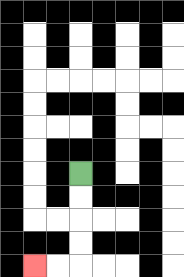{'start': '[3, 7]', 'end': '[1, 11]', 'path_directions': 'D,D,D,D,L,L', 'path_coordinates': '[[3, 7], [3, 8], [3, 9], [3, 10], [3, 11], [2, 11], [1, 11]]'}